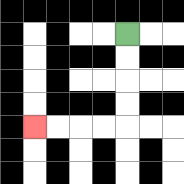{'start': '[5, 1]', 'end': '[1, 5]', 'path_directions': 'D,D,D,D,L,L,L,L', 'path_coordinates': '[[5, 1], [5, 2], [5, 3], [5, 4], [5, 5], [4, 5], [3, 5], [2, 5], [1, 5]]'}